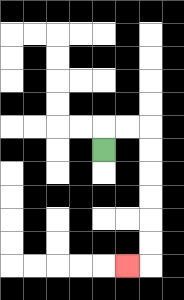{'start': '[4, 6]', 'end': '[5, 11]', 'path_directions': 'U,R,R,D,D,D,D,D,D,L', 'path_coordinates': '[[4, 6], [4, 5], [5, 5], [6, 5], [6, 6], [6, 7], [6, 8], [6, 9], [6, 10], [6, 11], [5, 11]]'}